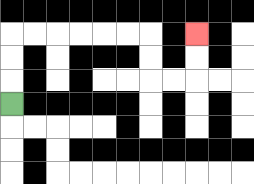{'start': '[0, 4]', 'end': '[8, 1]', 'path_directions': 'U,U,U,R,R,R,R,R,R,D,D,R,R,U,U', 'path_coordinates': '[[0, 4], [0, 3], [0, 2], [0, 1], [1, 1], [2, 1], [3, 1], [4, 1], [5, 1], [6, 1], [6, 2], [6, 3], [7, 3], [8, 3], [8, 2], [8, 1]]'}